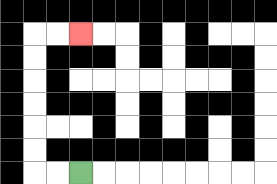{'start': '[3, 7]', 'end': '[3, 1]', 'path_directions': 'L,L,U,U,U,U,U,U,R,R', 'path_coordinates': '[[3, 7], [2, 7], [1, 7], [1, 6], [1, 5], [1, 4], [1, 3], [1, 2], [1, 1], [2, 1], [3, 1]]'}